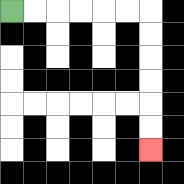{'start': '[0, 0]', 'end': '[6, 6]', 'path_directions': 'R,R,R,R,R,R,D,D,D,D,D,D', 'path_coordinates': '[[0, 0], [1, 0], [2, 0], [3, 0], [4, 0], [5, 0], [6, 0], [6, 1], [6, 2], [6, 3], [6, 4], [6, 5], [6, 6]]'}